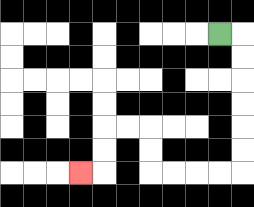{'start': '[9, 1]', 'end': '[3, 7]', 'path_directions': 'R,D,D,D,D,D,D,L,L,L,L,U,U,L,L,D,D,L', 'path_coordinates': '[[9, 1], [10, 1], [10, 2], [10, 3], [10, 4], [10, 5], [10, 6], [10, 7], [9, 7], [8, 7], [7, 7], [6, 7], [6, 6], [6, 5], [5, 5], [4, 5], [4, 6], [4, 7], [3, 7]]'}